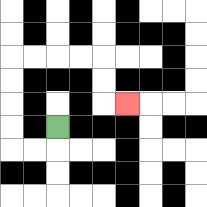{'start': '[2, 5]', 'end': '[5, 4]', 'path_directions': 'D,L,L,U,U,U,U,R,R,R,R,D,D,R', 'path_coordinates': '[[2, 5], [2, 6], [1, 6], [0, 6], [0, 5], [0, 4], [0, 3], [0, 2], [1, 2], [2, 2], [3, 2], [4, 2], [4, 3], [4, 4], [5, 4]]'}